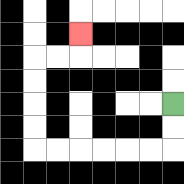{'start': '[7, 4]', 'end': '[3, 1]', 'path_directions': 'D,D,L,L,L,L,L,L,U,U,U,U,R,R,U', 'path_coordinates': '[[7, 4], [7, 5], [7, 6], [6, 6], [5, 6], [4, 6], [3, 6], [2, 6], [1, 6], [1, 5], [1, 4], [1, 3], [1, 2], [2, 2], [3, 2], [3, 1]]'}